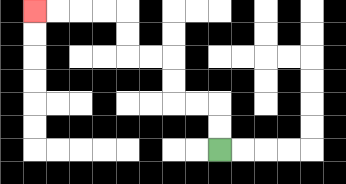{'start': '[9, 6]', 'end': '[1, 0]', 'path_directions': 'U,U,L,L,U,U,L,L,U,U,L,L,L,L', 'path_coordinates': '[[9, 6], [9, 5], [9, 4], [8, 4], [7, 4], [7, 3], [7, 2], [6, 2], [5, 2], [5, 1], [5, 0], [4, 0], [3, 0], [2, 0], [1, 0]]'}